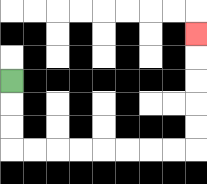{'start': '[0, 3]', 'end': '[8, 1]', 'path_directions': 'D,D,D,R,R,R,R,R,R,R,R,U,U,U,U,U', 'path_coordinates': '[[0, 3], [0, 4], [0, 5], [0, 6], [1, 6], [2, 6], [3, 6], [4, 6], [5, 6], [6, 6], [7, 6], [8, 6], [8, 5], [8, 4], [8, 3], [8, 2], [8, 1]]'}